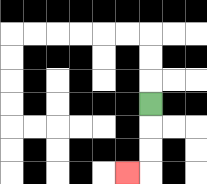{'start': '[6, 4]', 'end': '[5, 7]', 'path_directions': 'D,D,D,L', 'path_coordinates': '[[6, 4], [6, 5], [6, 6], [6, 7], [5, 7]]'}